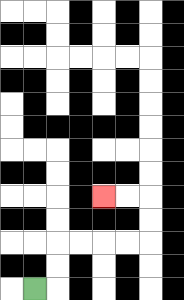{'start': '[1, 12]', 'end': '[4, 8]', 'path_directions': 'R,U,U,R,R,R,R,U,U,L,L', 'path_coordinates': '[[1, 12], [2, 12], [2, 11], [2, 10], [3, 10], [4, 10], [5, 10], [6, 10], [6, 9], [6, 8], [5, 8], [4, 8]]'}